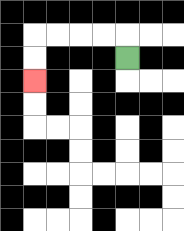{'start': '[5, 2]', 'end': '[1, 3]', 'path_directions': 'U,L,L,L,L,D,D', 'path_coordinates': '[[5, 2], [5, 1], [4, 1], [3, 1], [2, 1], [1, 1], [1, 2], [1, 3]]'}